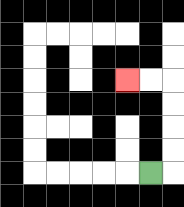{'start': '[6, 7]', 'end': '[5, 3]', 'path_directions': 'R,U,U,U,U,L,L', 'path_coordinates': '[[6, 7], [7, 7], [7, 6], [7, 5], [7, 4], [7, 3], [6, 3], [5, 3]]'}